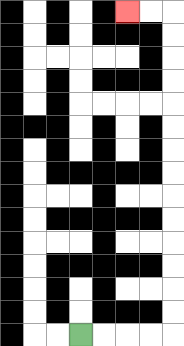{'start': '[3, 14]', 'end': '[5, 0]', 'path_directions': 'R,R,R,R,U,U,U,U,U,U,U,U,U,U,U,U,U,U,L,L', 'path_coordinates': '[[3, 14], [4, 14], [5, 14], [6, 14], [7, 14], [7, 13], [7, 12], [7, 11], [7, 10], [7, 9], [7, 8], [7, 7], [7, 6], [7, 5], [7, 4], [7, 3], [7, 2], [7, 1], [7, 0], [6, 0], [5, 0]]'}